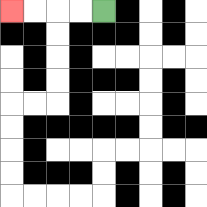{'start': '[4, 0]', 'end': '[0, 0]', 'path_directions': 'L,L,L,L', 'path_coordinates': '[[4, 0], [3, 0], [2, 0], [1, 0], [0, 0]]'}